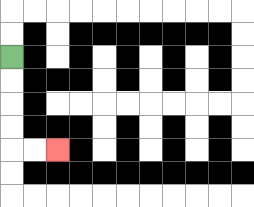{'start': '[0, 2]', 'end': '[2, 6]', 'path_directions': 'D,D,D,D,R,R', 'path_coordinates': '[[0, 2], [0, 3], [0, 4], [0, 5], [0, 6], [1, 6], [2, 6]]'}